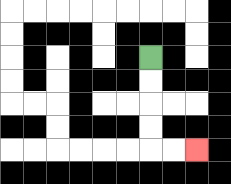{'start': '[6, 2]', 'end': '[8, 6]', 'path_directions': 'D,D,D,D,R,R', 'path_coordinates': '[[6, 2], [6, 3], [6, 4], [6, 5], [6, 6], [7, 6], [8, 6]]'}